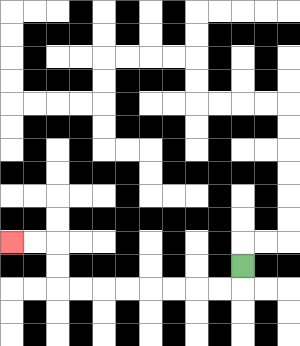{'start': '[10, 11]', 'end': '[0, 10]', 'path_directions': 'D,L,L,L,L,L,L,L,L,U,U,L,L', 'path_coordinates': '[[10, 11], [10, 12], [9, 12], [8, 12], [7, 12], [6, 12], [5, 12], [4, 12], [3, 12], [2, 12], [2, 11], [2, 10], [1, 10], [0, 10]]'}